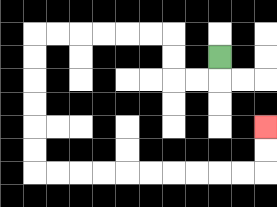{'start': '[9, 2]', 'end': '[11, 5]', 'path_directions': 'D,L,L,U,U,L,L,L,L,L,L,D,D,D,D,D,D,R,R,R,R,R,R,R,R,R,R,U,U', 'path_coordinates': '[[9, 2], [9, 3], [8, 3], [7, 3], [7, 2], [7, 1], [6, 1], [5, 1], [4, 1], [3, 1], [2, 1], [1, 1], [1, 2], [1, 3], [1, 4], [1, 5], [1, 6], [1, 7], [2, 7], [3, 7], [4, 7], [5, 7], [6, 7], [7, 7], [8, 7], [9, 7], [10, 7], [11, 7], [11, 6], [11, 5]]'}